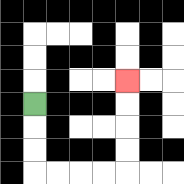{'start': '[1, 4]', 'end': '[5, 3]', 'path_directions': 'D,D,D,R,R,R,R,U,U,U,U', 'path_coordinates': '[[1, 4], [1, 5], [1, 6], [1, 7], [2, 7], [3, 7], [4, 7], [5, 7], [5, 6], [5, 5], [5, 4], [5, 3]]'}